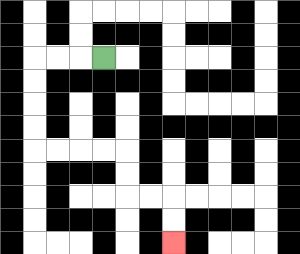{'start': '[4, 2]', 'end': '[7, 10]', 'path_directions': 'L,L,L,D,D,D,D,R,R,R,R,D,D,R,R,D,D', 'path_coordinates': '[[4, 2], [3, 2], [2, 2], [1, 2], [1, 3], [1, 4], [1, 5], [1, 6], [2, 6], [3, 6], [4, 6], [5, 6], [5, 7], [5, 8], [6, 8], [7, 8], [7, 9], [7, 10]]'}